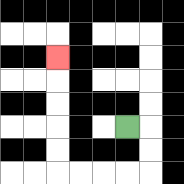{'start': '[5, 5]', 'end': '[2, 2]', 'path_directions': 'R,D,D,L,L,L,L,U,U,U,U,U', 'path_coordinates': '[[5, 5], [6, 5], [6, 6], [6, 7], [5, 7], [4, 7], [3, 7], [2, 7], [2, 6], [2, 5], [2, 4], [2, 3], [2, 2]]'}